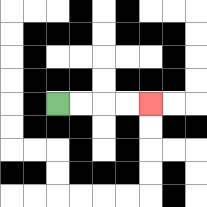{'start': '[2, 4]', 'end': '[6, 4]', 'path_directions': 'R,R,R,R', 'path_coordinates': '[[2, 4], [3, 4], [4, 4], [5, 4], [6, 4]]'}